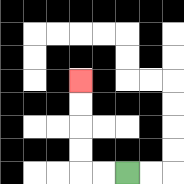{'start': '[5, 7]', 'end': '[3, 3]', 'path_directions': 'L,L,U,U,U,U', 'path_coordinates': '[[5, 7], [4, 7], [3, 7], [3, 6], [3, 5], [3, 4], [3, 3]]'}